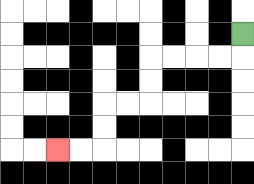{'start': '[10, 1]', 'end': '[2, 6]', 'path_directions': 'D,L,L,L,L,D,D,L,L,D,D,L,L', 'path_coordinates': '[[10, 1], [10, 2], [9, 2], [8, 2], [7, 2], [6, 2], [6, 3], [6, 4], [5, 4], [4, 4], [4, 5], [4, 6], [3, 6], [2, 6]]'}